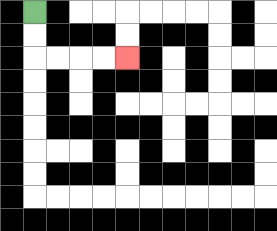{'start': '[1, 0]', 'end': '[5, 2]', 'path_directions': 'D,D,R,R,R,R', 'path_coordinates': '[[1, 0], [1, 1], [1, 2], [2, 2], [3, 2], [4, 2], [5, 2]]'}